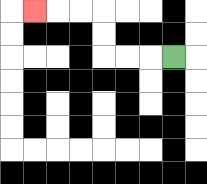{'start': '[7, 2]', 'end': '[1, 0]', 'path_directions': 'L,L,L,U,U,L,L,L', 'path_coordinates': '[[7, 2], [6, 2], [5, 2], [4, 2], [4, 1], [4, 0], [3, 0], [2, 0], [1, 0]]'}